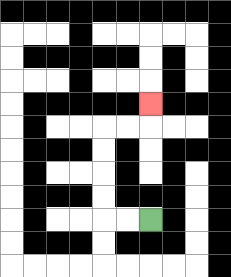{'start': '[6, 9]', 'end': '[6, 4]', 'path_directions': 'L,L,U,U,U,U,R,R,U', 'path_coordinates': '[[6, 9], [5, 9], [4, 9], [4, 8], [4, 7], [4, 6], [4, 5], [5, 5], [6, 5], [6, 4]]'}